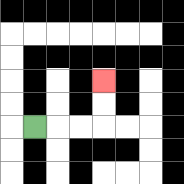{'start': '[1, 5]', 'end': '[4, 3]', 'path_directions': 'R,R,R,U,U', 'path_coordinates': '[[1, 5], [2, 5], [3, 5], [4, 5], [4, 4], [4, 3]]'}